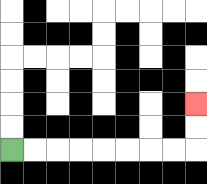{'start': '[0, 6]', 'end': '[8, 4]', 'path_directions': 'R,R,R,R,R,R,R,R,U,U', 'path_coordinates': '[[0, 6], [1, 6], [2, 6], [3, 6], [4, 6], [5, 6], [6, 6], [7, 6], [8, 6], [8, 5], [8, 4]]'}